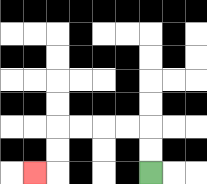{'start': '[6, 7]', 'end': '[1, 7]', 'path_directions': 'U,U,L,L,L,L,D,D,L', 'path_coordinates': '[[6, 7], [6, 6], [6, 5], [5, 5], [4, 5], [3, 5], [2, 5], [2, 6], [2, 7], [1, 7]]'}